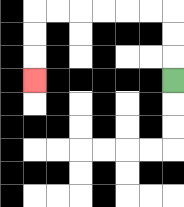{'start': '[7, 3]', 'end': '[1, 3]', 'path_directions': 'U,U,U,L,L,L,L,L,L,D,D,D', 'path_coordinates': '[[7, 3], [7, 2], [7, 1], [7, 0], [6, 0], [5, 0], [4, 0], [3, 0], [2, 0], [1, 0], [1, 1], [1, 2], [1, 3]]'}